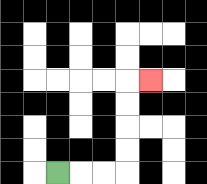{'start': '[2, 7]', 'end': '[6, 3]', 'path_directions': 'R,R,R,U,U,U,U,R', 'path_coordinates': '[[2, 7], [3, 7], [4, 7], [5, 7], [5, 6], [5, 5], [5, 4], [5, 3], [6, 3]]'}